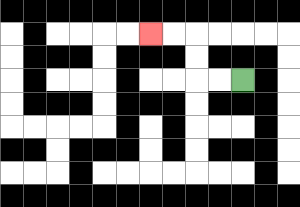{'start': '[10, 3]', 'end': '[6, 1]', 'path_directions': 'L,L,U,U,L,L', 'path_coordinates': '[[10, 3], [9, 3], [8, 3], [8, 2], [8, 1], [7, 1], [6, 1]]'}